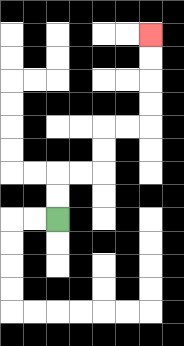{'start': '[2, 9]', 'end': '[6, 1]', 'path_directions': 'U,U,R,R,U,U,R,R,U,U,U,U', 'path_coordinates': '[[2, 9], [2, 8], [2, 7], [3, 7], [4, 7], [4, 6], [4, 5], [5, 5], [6, 5], [6, 4], [6, 3], [6, 2], [6, 1]]'}